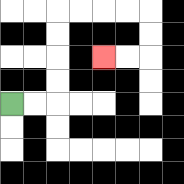{'start': '[0, 4]', 'end': '[4, 2]', 'path_directions': 'R,R,U,U,U,U,R,R,R,R,D,D,L,L', 'path_coordinates': '[[0, 4], [1, 4], [2, 4], [2, 3], [2, 2], [2, 1], [2, 0], [3, 0], [4, 0], [5, 0], [6, 0], [6, 1], [6, 2], [5, 2], [4, 2]]'}